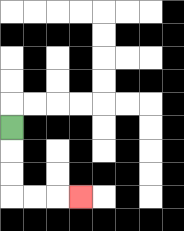{'start': '[0, 5]', 'end': '[3, 8]', 'path_directions': 'D,D,D,R,R,R', 'path_coordinates': '[[0, 5], [0, 6], [0, 7], [0, 8], [1, 8], [2, 8], [3, 8]]'}